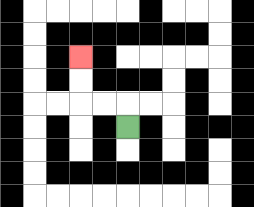{'start': '[5, 5]', 'end': '[3, 2]', 'path_directions': 'U,L,L,U,U', 'path_coordinates': '[[5, 5], [5, 4], [4, 4], [3, 4], [3, 3], [3, 2]]'}